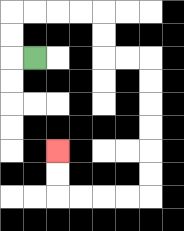{'start': '[1, 2]', 'end': '[2, 6]', 'path_directions': 'L,U,U,R,R,R,R,D,D,R,R,D,D,D,D,D,D,L,L,L,L,U,U', 'path_coordinates': '[[1, 2], [0, 2], [0, 1], [0, 0], [1, 0], [2, 0], [3, 0], [4, 0], [4, 1], [4, 2], [5, 2], [6, 2], [6, 3], [6, 4], [6, 5], [6, 6], [6, 7], [6, 8], [5, 8], [4, 8], [3, 8], [2, 8], [2, 7], [2, 6]]'}